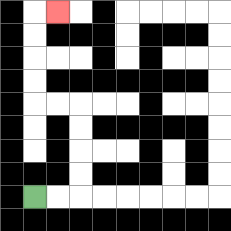{'start': '[1, 8]', 'end': '[2, 0]', 'path_directions': 'R,R,U,U,U,U,L,L,U,U,U,U,R', 'path_coordinates': '[[1, 8], [2, 8], [3, 8], [3, 7], [3, 6], [3, 5], [3, 4], [2, 4], [1, 4], [1, 3], [1, 2], [1, 1], [1, 0], [2, 0]]'}